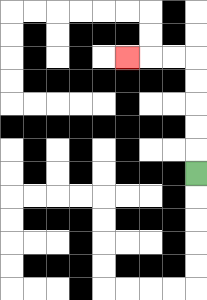{'start': '[8, 7]', 'end': '[5, 2]', 'path_directions': 'U,U,U,U,U,L,L,L', 'path_coordinates': '[[8, 7], [8, 6], [8, 5], [8, 4], [8, 3], [8, 2], [7, 2], [6, 2], [5, 2]]'}